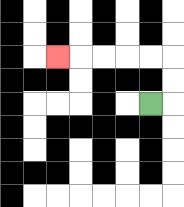{'start': '[6, 4]', 'end': '[2, 2]', 'path_directions': 'R,U,U,L,L,L,L,L', 'path_coordinates': '[[6, 4], [7, 4], [7, 3], [7, 2], [6, 2], [5, 2], [4, 2], [3, 2], [2, 2]]'}